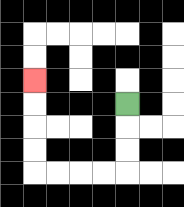{'start': '[5, 4]', 'end': '[1, 3]', 'path_directions': 'D,D,D,L,L,L,L,U,U,U,U', 'path_coordinates': '[[5, 4], [5, 5], [5, 6], [5, 7], [4, 7], [3, 7], [2, 7], [1, 7], [1, 6], [1, 5], [1, 4], [1, 3]]'}